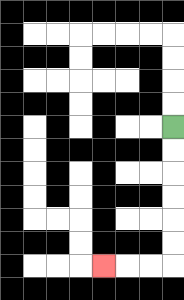{'start': '[7, 5]', 'end': '[4, 11]', 'path_directions': 'D,D,D,D,D,D,L,L,L', 'path_coordinates': '[[7, 5], [7, 6], [7, 7], [7, 8], [7, 9], [7, 10], [7, 11], [6, 11], [5, 11], [4, 11]]'}